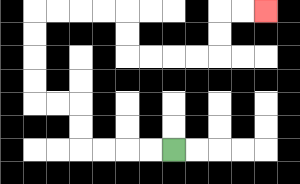{'start': '[7, 6]', 'end': '[11, 0]', 'path_directions': 'L,L,L,L,U,U,L,L,U,U,U,U,R,R,R,R,D,D,R,R,R,R,U,U,R,R', 'path_coordinates': '[[7, 6], [6, 6], [5, 6], [4, 6], [3, 6], [3, 5], [3, 4], [2, 4], [1, 4], [1, 3], [1, 2], [1, 1], [1, 0], [2, 0], [3, 0], [4, 0], [5, 0], [5, 1], [5, 2], [6, 2], [7, 2], [8, 2], [9, 2], [9, 1], [9, 0], [10, 0], [11, 0]]'}